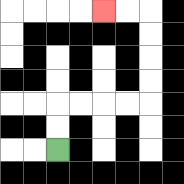{'start': '[2, 6]', 'end': '[4, 0]', 'path_directions': 'U,U,R,R,R,R,U,U,U,U,L,L', 'path_coordinates': '[[2, 6], [2, 5], [2, 4], [3, 4], [4, 4], [5, 4], [6, 4], [6, 3], [6, 2], [6, 1], [6, 0], [5, 0], [4, 0]]'}